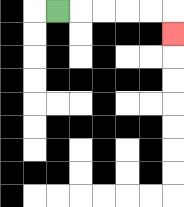{'start': '[2, 0]', 'end': '[7, 1]', 'path_directions': 'R,R,R,R,R,D', 'path_coordinates': '[[2, 0], [3, 0], [4, 0], [5, 0], [6, 0], [7, 0], [7, 1]]'}